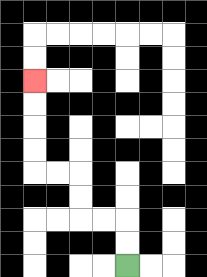{'start': '[5, 11]', 'end': '[1, 3]', 'path_directions': 'U,U,L,L,U,U,L,L,U,U,U,U', 'path_coordinates': '[[5, 11], [5, 10], [5, 9], [4, 9], [3, 9], [3, 8], [3, 7], [2, 7], [1, 7], [1, 6], [1, 5], [1, 4], [1, 3]]'}